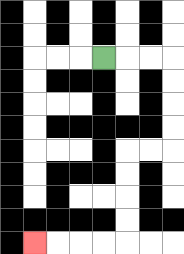{'start': '[4, 2]', 'end': '[1, 10]', 'path_directions': 'R,R,R,D,D,D,D,L,L,D,D,D,D,L,L,L,L', 'path_coordinates': '[[4, 2], [5, 2], [6, 2], [7, 2], [7, 3], [7, 4], [7, 5], [7, 6], [6, 6], [5, 6], [5, 7], [5, 8], [5, 9], [5, 10], [4, 10], [3, 10], [2, 10], [1, 10]]'}